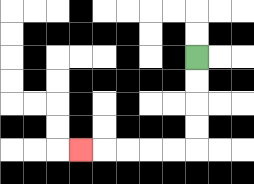{'start': '[8, 2]', 'end': '[3, 6]', 'path_directions': 'D,D,D,D,L,L,L,L,L', 'path_coordinates': '[[8, 2], [8, 3], [8, 4], [8, 5], [8, 6], [7, 6], [6, 6], [5, 6], [4, 6], [3, 6]]'}